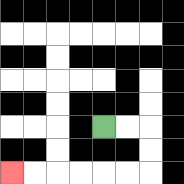{'start': '[4, 5]', 'end': '[0, 7]', 'path_directions': 'R,R,D,D,L,L,L,L,L,L', 'path_coordinates': '[[4, 5], [5, 5], [6, 5], [6, 6], [6, 7], [5, 7], [4, 7], [3, 7], [2, 7], [1, 7], [0, 7]]'}